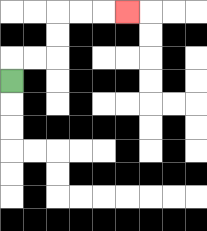{'start': '[0, 3]', 'end': '[5, 0]', 'path_directions': 'U,R,R,U,U,R,R,R', 'path_coordinates': '[[0, 3], [0, 2], [1, 2], [2, 2], [2, 1], [2, 0], [3, 0], [4, 0], [5, 0]]'}